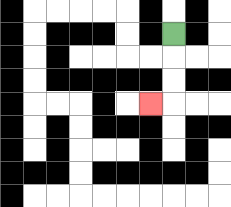{'start': '[7, 1]', 'end': '[6, 4]', 'path_directions': 'D,D,D,L', 'path_coordinates': '[[7, 1], [7, 2], [7, 3], [7, 4], [6, 4]]'}